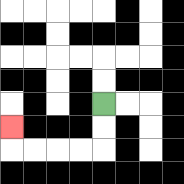{'start': '[4, 4]', 'end': '[0, 5]', 'path_directions': 'D,D,L,L,L,L,U', 'path_coordinates': '[[4, 4], [4, 5], [4, 6], [3, 6], [2, 6], [1, 6], [0, 6], [0, 5]]'}